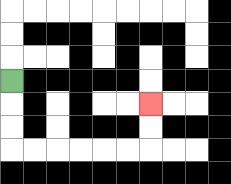{'start': '[0, 3]', 'end': '[6, 4]', 'path_directions': 'D,D,D,R,R,R,R,R,R,U,U', 'path_coordinates': '[[0, 3], [0, 4], [0, 5], [0, 6], [1, 6], [2, 6], [3, 6], [4, 6], [5, 6], [6, 6], [6, 5], [6, 4]]'}